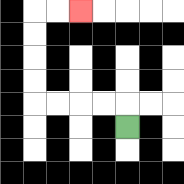{'start': '[5, 5]', 'end': '[3, 0]', 'path_directions': 'U,L,L,L,L,U,U,U,U,R,R', 'path_coordinates': '[[5, 5], [5, 4], [4, 4], [3, 4], [2, 4], [1, 4], [1, 3], [1, 2], [1, 1], [1, 0], [2, 0], [3, 0]]'}